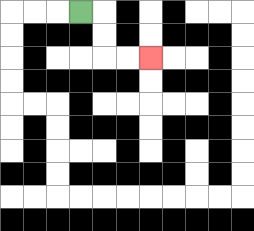{'start': '[3, 0]', 'end': '[6, 2]', 'path_directions': 'R,D,D,R,R', 'path_coordinates': '[[3, 0], [4, 0], [4, 1], [4, 2], [5, 2], [6, 2]]'}